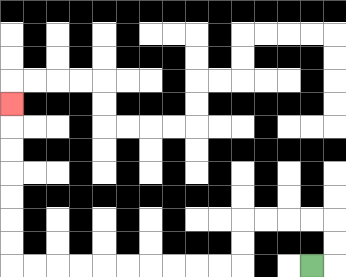{'start': '[13, 11]', 'end': '[0, 4]', 'path_directions': 'R,U,U,L,L,L,L,D,D,L,L,L,L,L,L,L,L,L,L,U,U,U,U,U,U,U', 'path_coordinates': '[[13, 11], [14, 11], [14, 10], [14, 9], [13, 9], [12, 9], [11, 9], [10, 9], [10, 10], [10, 11], [9, 11], [8, 11], [7, 11], [6, 11], [5, 11], [4, 11], [3, 11], [2, 11], [1, 11], [0, 11], [0, 10], [0, 9], [0, 8], [0, 7], [0, 6], [0, 5], [0, 4]]'}